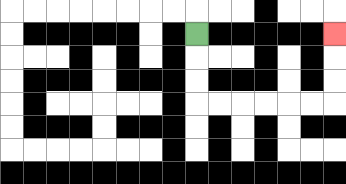{'start': '[8, 1]', 'end': '[14, 1]', 'path_directions': 'D,D,D,R,R,R,R,R,R,U,U,U', 'path_coordinates': '[[8, 1], [8, 2], [8, 3], [8, 4], [9, 4], [10, 4], [11, 4], [12, 4], [13, 4], [14, 4], [14, 3], [14, 2], [14, 1]]'}